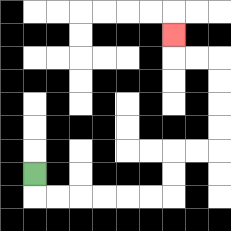{'start': '[1, 7]', 'end': '[7, 1]', 'path_directions': 'D,R,R,R,R,R,R,U,U,R,R,U,U,U,U,L,L,U', 'path_coordinates': '[[1, 7], [1, 8], [2, 8], [3, 8], [4, 8], [5, 8], [6, 8], [7, 8], [7, 7], [7, 6], [8, 6], [9, 6], [9, 5], [9, 4], [9, 3], [9, 2], [8, 2], [7, 2], [7, 1]]'}